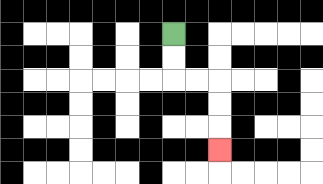{'start': '[7, 1]', 'end': '[9, 6]', 'path_directions': 'D,D,R,R,D,D,D', 'path_coordinates': '[[7, 1], [7, 2], [7, 3], [8, 3], [9, 3], [9, 4], [9, 5], [9, 6]]'}